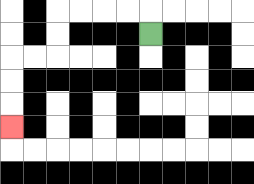{'start': '[6, 1]', 'end': '[0, 5]', 'path_directions': 'U,L,L,L,L,D,D,L,L,D,D,D', 'path_coordinates': '[[6, 1], [6, 0], [5, 0], [4, 0], [3, 0], [2, 0], [2, 1], [2, 2], [1, 2], [0, 2], [0, 3], [0, 4], [0, 5]]'}